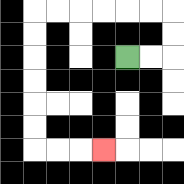{'start': '[5, 2]', 'end': '[4, 6]', 'path_directions': 'R,R,U,U,L,L,L,L,L,L,D,D,D,D,D,D,R,R,R', 'path_coordinates': '[[5, 2], [6, 2], [7, 2], [7, 1], [7, 0], [6, 0], [5, 0], [4, 0], [3, 0], [2, 0], [1, 0], [1, 1], [1, 2], [1, 3], [1, 4], [1, 5], [1, 6], [2, 6], [3, 6], [4, 6]]'}